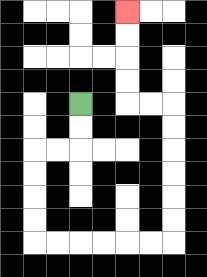{'start': '[3, 4]', 'end': '[5, 0]', 'path_directions': 'D,D,L,L,D,D,D,D,R,R,R,R,R,R,U,U,U,U,U,U,L,L,U,U,U,U', 'path_coordinates': '[[3, 4], [3, 5], [3, 6], [2, 6], [1, 6], [1, 7], [1, 8], [1, 9], [1, 10], [2, 10], [3, 10], [4, 10], [5, 10], [6, 10], [7, 10], [7, 9], [7, 8], [7, 7], [7, 6], [7, 5], [7, 4], [6, 4], [5, 4], [5, 3], [5, 2], [5, 1], [5, 0]]'}